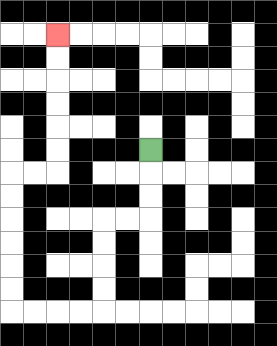{'start': '[6, 6]', 'end': '[2, 1]', 'path_directions': 'D,D,D,L,L,D,D,D,D,L,L,L,L,U,U,U,U,U,U,R,R,U,U,U,U,U,U', 'path_coordinates': '[[6, 6], [6, 7], [6, 8], [6, 9], [5, 9], [4, 9], [4, 10], [4, 11], [4, 12], [4, 13], [3, 13], [2, 13], [1, 13], [0, 13], [0, 12], [0, 11], [0, 10], [0, 9], [0, 8], [0, 7], [1, 7], [2, 7], [2, 6], [2, 5], [2, 4], [2, 3], [2, 2], [2, 1]]'}